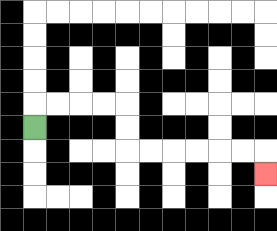{'start': '[1, 5]', 'end': '[11, 7]', 'path_directions': 'U,R,R,R,R,D,D,R,R,R,R,R,R,D', 'path_coordinates': '[[1, 5], [1, 4], [2, 4], [3, 4], [4, 4], [5, 4], [5, 5], [5, 6], [6, 6], [7, 6], [8, 6], [9, 6], [10, 6], [11, 6], [11, 7]]'}